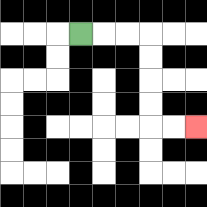{'start': '[3, 1]', 'end': '[8, 5]', 'path_directions': 'R,R,R,D,D,D,D,R,R', 'path_coordinates': '[[3, 1], [4, 1], [5, 1], [6, 1], [6, 2], [6, 3], [6, 4], [6, 5], [7, 5], [8, 5]]'}